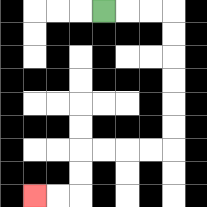{'start': '[4, 0]', 'end': '[1, 8]', 'path_directions': 'R,R,R,D,D,D,D,D,D,L,L,L,L,D,D,L,L', 'path_coordinates': '[[4, 0], [5, 0], [6, 0], [7, 0], [7, 1], [7, 2], [7, 3], [7, 4], [7, 5], [7, 6], [6, 6], [5, 6], [4, 6], [3, 6], [3, 7], [3, 8], [2, 8], [1, 8]]'}